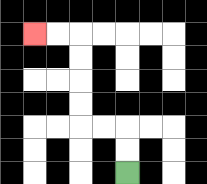{'start': '[5, 7]', 'end': '[1, 1]', 'path_directions': 'U,U,L,L,U,U,U,U,L,L', 'path_coordinates': '[[5, 7], [5, 6], [5, 5], [4, 5], [3, 5], [3, 4], [3, 3], [3, 2], [3, 1], [2, 1], [1, 1]]'}